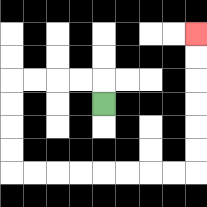{'start': '[4, 4]', 'end': '[8, 1]', 'path_directions': 'U,L,L,L,L,D,D,D,D,R,R,R,R,R,R,R,R,U,U,U,U,U,U', 'path_coordinates': '[[4, 4], [4, 3], [3, 3], [2, 3], [1, 3], [0, 3], [0, 4], [0, 5], [0, 6], [0, 7], [1, 7], [2, 7], [3, 7], [4, 7], [5, 7], [6, 7], [7, 7], [8, 7], [8, 6], [8, 5], [8, 4], [8, 3], [8, 2], [8, 1]]'}